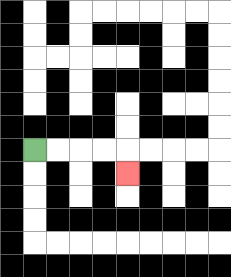{'start': '[1, 6]', 'end': '[5, 7]', 'path_directions': 'R,R,R,R,D', 'path_coordinates': '[[1, 6], [2, 6], [3, 6], [4, 6], [5, 6], [5, 7]]'}